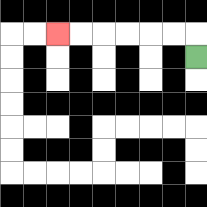{'start': '[8, 2]', 'end': '[2, 1]', 'path_directions': 'U,L,L,L,L,L,L', 'path_coordinates': '[[8, 2], [8, 1], [7, 1], [6, 1], [5, 1], [4, 1], [3, 1], [2, 1]]'}